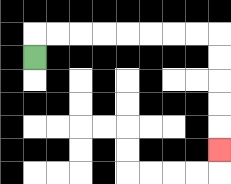{'start': '[1, 2]', 'end': '[9, 6]', 'path_directions': 'U,R,R,R,R,R,R,R,R,D,D,D,D,D', 'path_coordinates': '[[1, 2], [1, 1], [2, 1], [3, 1], [4, 1], [5, 1], [6, 1], [7, 1], [8, 1], [9, 1], [9, 2], [9, 3], [9, 4], [9, 5], [9, 6]]'}